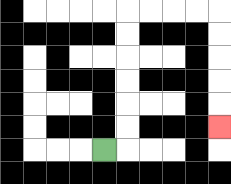{'start': '[4, 6]', 'end': '[9, 5]', 'path_directions': 'R,U,U,U,U,U,U,R,R,R,R,D,D,D,D,D', 'path_coordinates': '[[4, 6], [5, 6], [5, 5], [5, 4], [5, 3], [5, 2], [5, 1], [5, 0], [6, 0], [7, 0], [8, 0], [9, 0], [9, 1], [9, 2], [9, 3], [9, 4], [9, 5]]'}